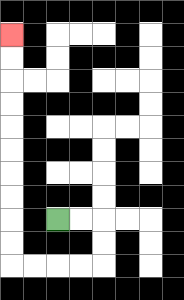{'start': '[2, 9]', 'end': '[0, 1]', 'path_directions': 'R,R,D,D,L,L,L,L,U,U,U,U,U,U,U,U,U,U', 'path_coordinates': '[[2, 9], [3, 9], [4, 9], [4, 10], [4, 11], [3, 11], [2, 11], [1, 11], [0, 11], [0, 10], [0, 9], [0, 8], [0, 7], [0, 6], [0, 5], [0, 4], [0, 3], [0, 2], [0, 1]]'}